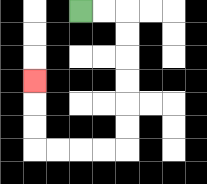{'start': '[3, 0]', 'end': '[1, 3]', 'path_directions': 'R,R,D,D,D,D,D,D,L,L,L,L,U,U,U', 'path_coordinates': '[[3, 0], [4, 0], [5, 0], [5, 1], [5, 2], [5, 3], [5, 4], [5, 5], [5, 6], [4, 6], [3, 6], [2, 6], [1, 6], [1, 5], [1, 4], [1, 3]]'}